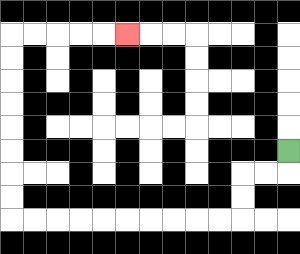{'start': '[12, 6]', 'end': '[5, 1]', 'path_directions': 'D,L,L,D,D,L,L,L,L,L,L,L,L,L,L,U,U,U,U,U,U,U,U,R,R,R,R,R', 'path_coordinates': '[[12, 6], [12, 7], [11, 7], [10, 7], [10, 8], [10, 9], [9, 9], [8, 9], [7, 9], [6, 9], [5, 9], [4, 9], [3, 9], [2, 9], [1, 9], [0, 9], [0, 8], [0, 7], [0, 6], [0, 5], [0, 4], [0, 3], [0, 2], [0, 1], [1, 1], [2, 1], [3, 1], [4, 1], [5, 1]]'}